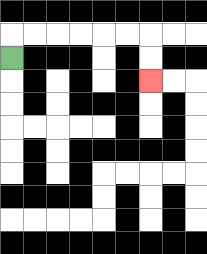{'start': '[0, 2]', 'end': '[6, 3]', 'path_directions': 'U,R,R,R,R,R,R,D,D', 'path_coordinates': '[[0, 2], [0, 1], [1, 1], [2, 1], [3, 1], [4, 1], [5, 1], [6, 1], [6, 2], [6, 3]]'}